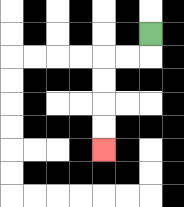{'start': '[6, 1]', 'end': '[4, 6]', 'path_directions': 'D,L,L,D,D,D,D', 'path_coordinates': '[[6, 1], [6, 2], [5, 2], [4, 2], [4, 3], [4, 4], [4, 5], [4, 6]]'}